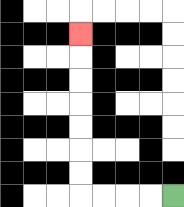{'start': '[7, 8]', 'end': '[3, 1]', 'path_directions': 'L,L,L,L,U,U,U,U,U,U,U', 'path_coordinates': '[[7, 8], [6, 8], [5, 8], [4, 8], [3, 8], [3, 7], [3, 6], [3, 5], [3, 4], [3, 3], [3, 2], [3, 1]]'}